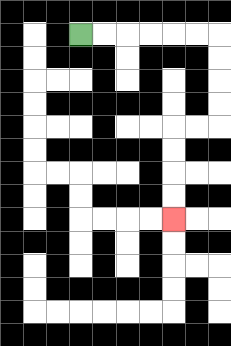{'start': '[3, 1]', 'end': '[7, 9]', 'path_directions': 'R,R,R,R,R,R,D,D,D,D,L,L,D,D,D,D', 'path_coordinates': '[[3, 1], [4, 1], [5, 1], [6, 1], [7, 1], [8, 1], [9, 1], [9, 2], [9, 3], [9, 4], [9, 5], [8, 5], [7, 5], [7, 6], [7, 7], [7, 8], [7, 9]]'}